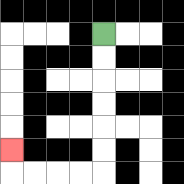{'start': '[4, 1]', 'end': '[0, 6]', 'path_directions': 'D,D,D,D,D,D,L,L,L,L,U', 'path_coordinates': '[[4, 1], [4, 2], [4, 3], [4, 4], [4, 5], [4, 6], [4, 7], [3, 7], [2, 7], [1, 7], [0, 7], [0, 6]]'}